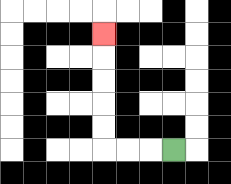{'start': '[7, 6]', 'end': '[4, 1]', 'path_directions': 'L,L,L,U,U,U,U,U', 'path_coordinates': '[[7, 6], [6, 6], [5, 6], [4, 6], [4, 5], [4, 4], [4, 3], [4, 2], [4, 1]]'}